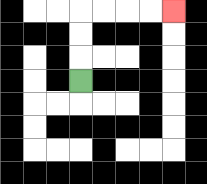{'start': '[3, 3]', 'end': '[7, 0]', 'path_directions': 'U,U,U,R,R,R,R', 'path_coordinates': '[[3, 3], [3, 2], [3, 1], [3, 0], [4, 0], [5, 0], [6, 0], [7, 0]]'}